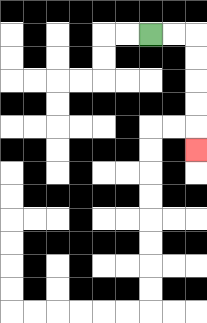{'start': '[6, 1]', 'end': '[8, 6]', 'path_directions': 'R,R,D,D,D,D,D', 'path_coordinates': '[[6, 1], [7, 1], [8, 1], [8, 2], [8, 3], [8, 4], [8, 5], [8, 6]]'}